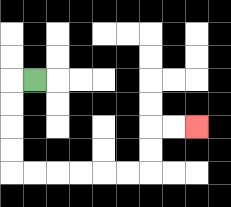{'start': '[1, 3]', 'end': '[8, 5]', 'path_directions': 'L,D,D,D,D,R,R,R,R,R,R,U,U,R,R', 'path_coordinates': '[[1, 3], [0, 3], [0, 4], [0, 5], [0, 6], [0, 7], [1, 7], [2, 7], [3, 7], [4, 7], [5, 7], [6, 7], [6, 6], [6, 5], [7, 5], [8, 5]]'}